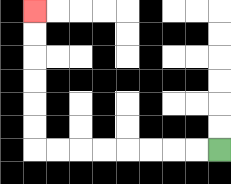{'start': '[9, 6]', 'end': '[1, 0]', 'path_directions': 'L,L,L,L,L,L,L,L,U,U,U,U,U,U', 'path_coordinates': '[[9, 6], [8, 6], [7, 6], [6, 6], [5, 6], [4, 6], [3, 6], [2, 6], [1, 6], [1, 5], [1, 4], [1, 3], [1, 2], [1, 1], [1, 0]]'}